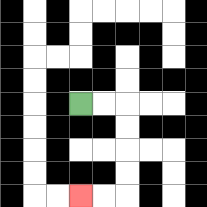{'start': '[3, 4]', 'end': '[3, 8]', 'path_directions': 'R,R,D,D,D,D,L,L', 'path_coordinates': '[[3, 4], [4, 4], [5, 4], [5, 5], [5, 6], [5, 7], [5, 8], [4, 8], [3, 8]]'}